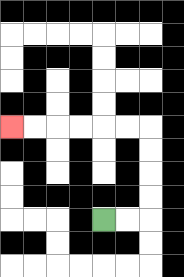{'start': '[4, 9]', 'end': '[0, 5]', 'path_directions': 'R,R,U,U,U,U,L,L,L,L,L,L', 'path_coordinates': '[[4, 9], [5, 9], [6, 9], [6, 8], [6, 7], [6, 6], [6, 5], [5, 5], [4, 5], [3, 5], [2, 5], [1, 5], [0, 5]]'}